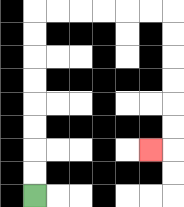{'start': '[1, 8]', 'end': '[6, 6]', 'path_directions': 'U,U,U,U,U,U,U,U,R,R,R,R,R,R,D,D,D,D,D,D,L', 'path_coordinates': '[[1, 8], [1, 7], [1, 6], [1, 5], [1, 4], [1, 3], [1, 2], [1, 1], [1, 0], [2, 0], [3, 0], [4, 0], [5, 0], [6, 0], [7, 0], [7, 1], [7, 2], [7, 3], [7, 4], [7, 5], [7, 6], [6, 6]]'}